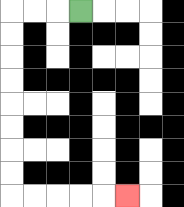{'start': '[3, 0]', 'end': '[5, 8]', 'path_directions': 'L,L,L,D,D,D,D,D,D,D,D,R,R,R,R,R', 'path_coordinates': '[[3, 0], [2, 0], [1, 0], [0, 0], [0, 1], [0, 2], [0, 3], [0, 4], [0, 5], [0, 6], [0, 7], [0, 8], [1, 8], [2, 8], [3, 8], [4, 8], [5, 8]]'}